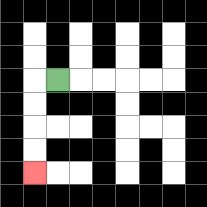{'start': '[2, 3]', 'end': '[1, 7]', 'path_directions': 'L,D,D,D,D', 'path_coordinates': '[[2, 3], [1, 3], [1, 4], [1, 5], [1, 6], [1, 7]]'}